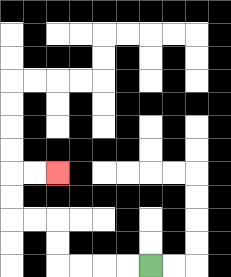{'start': '[6, 11]', 'end': '[2, 7]', 'path_directions': 'L,L,L,L,U,U,L,L,U,U,R,R', 'path_coordinates': '[[6, 11], [5, 11], [4, 11], [3, 11], [2, 11], [2, 10], [2, 9], [1, 9], [0, 9], [0, 8], [0, 7], [1, 7], [2, 7]]'}